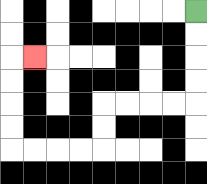{'start': '[8, 0]', 'end': '[1, 2]', 'path_directions': 'D,D,D,D,L,L,L,L,D,D,L,L,L,L,U,U,U,U,R', 'path_coordinates': '[[8, 0], [8, 1], [8, 2], [8, 3], [8, 4], [7, 4], [6, 4], [5, 4], [4, 4], [4, 5], [4, 6], [3, 6], [2, 6], [1, 6], [0, 6], [0, 5], [0, 4], [0, 3], [0, 2], [1, 2]]'}